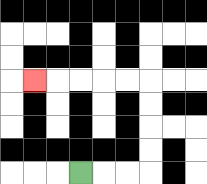{'start': '[3, 7]', 'end': '[1, 3]', 'path_directions': 'R,R,R,U,U,U,U,L,L,L,L,L', 'path_coordinates': '[[3, 7], [4, 7], [5, 7], [6, 7], [6, 6], [6, 5], [6, 4], [6, 3], [5, 3], [4, 3], [3, 3], [2, 3], [1, 3]]'}